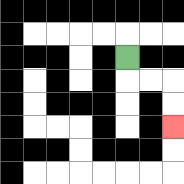{'start': '[5, 2]', 'end': '[7, 5]', 'path_directions': 'D,R,R,D,D', 'path_coordinates': '[[5, 2], [5, 3], [6, 3], [7, 3], [7, 4], [7, 5]]'}